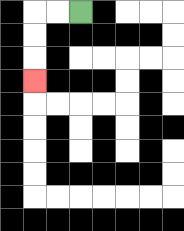{'start': '[3, 0]', 'end': '[1, 3]', 'path_directions': 'L,L,D,D,D', 'path_coordinates': '[[3, 0], [2, 0], [1, 0], [1, 1], [1, 2], [1, 3]]'}